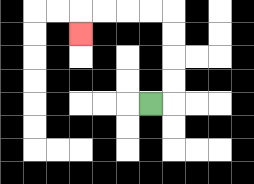{'start': '[6, 4]', 'end': '[3, 1]', 'path_directions': 'R,U,U,U,U,L,L,L,L,D', 'path_coordinates': '[[6, 4], [7, 4], [7, 3], [7, 2], [7, 1], [7, 0], [6, 0], [5, 0], [4, 0], [3, 0], [3, 1]]'}